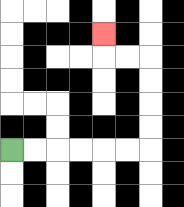{'start': '[0, 6]', 'end': '[4, 1]', 'path_directions': 'R,R,R,R,R,R,U,U,U,U,L,L,U', 'path_coordinates': '[[0, 6], [1, 6], [2, 6], [3, 6], [4, 6], [5, 6], [6, 6], [6, 5], [6, 4], [6, 3], [6, 2], [5, 2], [4, 2], [4, 1]]'}